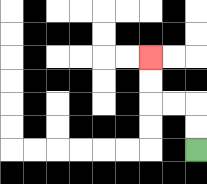{'start': '[8, 6]', 'end': '[6, 2]', 'path_directions': 'U,U,L,L,U,U', 'path_coordinates': '[[8, 6], [8, 5], [8, 4], [7, 4], [6, 4], [6, 3], [6, 2]]'}